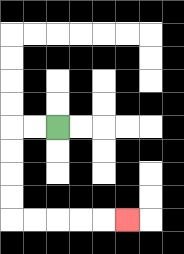{'start': '[2, 5]', 'end': '[5, 9]', 'path_directions': 'L,L,D,D,D,D,R,R,R,R,R', 'path_coordinates': '[[2, 5], [1, 5], [0, 5], [0, 6], [0, 7], [0, 8], [0, 9], [1, 9], [2, 9], [3, 9], [4, 9], [5, 9]]'}